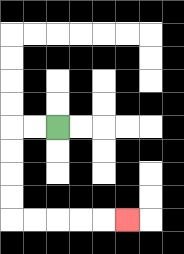{'start': '[2, 5]', 'end': '[5, 9]', 'path_directions': 'L,L,D,D,D,D,R,R,R,R,R', 'path_coordinates': '[[2, 5], [1, 5], [0, 5], [0, 6], [0, 7], [0, 8], [0, 9], [1, 9], [2, 9], [3, 9], [4, 9], [5, 9]]'}